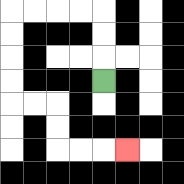{'start': '[4, 3]', 'end': '[5, 6]', 'path_directions': 'U,U,U,L,L,L,L,D,D,D,D,R,R,D,D,R,R,R', 'path_coordinates': '[[4, 3], [4, 2], [4, 1], [4, 0], [3, 0], [2, 0], [1, 0], [0, 0], [0, 1], [0, 2], [0, 3], [0, 4], [1, 4], [2, 4], [2, 5], [2, 6], [3, 6], [4, 6], [5, 6]]'}